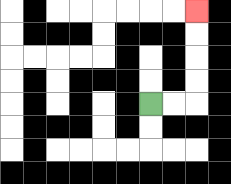{'start': '[6, 4]', 'end': '[8, 0]', 'path_directions': 'R,R,U,U,U,U', 'path_coordinates': '[[6, 4], [7, 4], [8, 4], [8, 3], [8, 2], [8, 1], [8, 0]]'}